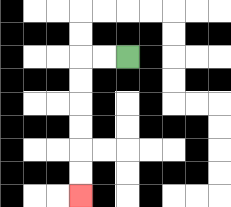{'start': '[5, 2]', 'end': '[3, 8]', 'path_directions': 'L,L,D,D,D,D,D,D', 'path_coordinates': '[[5, 2], [4, 2], [3, 2], [3, 3], [3, 4], [3, 5], [3, 6], [3, 7], [3, 8]]'}